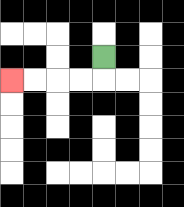{'start': '[4, 2]', 'end': '[0, 3]', 'path_directions': 'D,L,L,L,L', 'path_coordinates': '[[4, 2], [4, 3], [3, 3], [2, 3], [1, 3], [0, 3]]'}